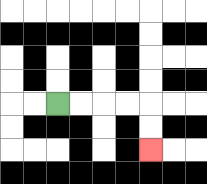{'start': '[2, 4]', 'end': '[6, 6]', 'path_directions': 'R,R,R,R,D,D', 'path_coordinates': '[[2, 4], [3, 4], [4, 4], [5, 4], [6, 4], [6, 5], [6, 6]]'}